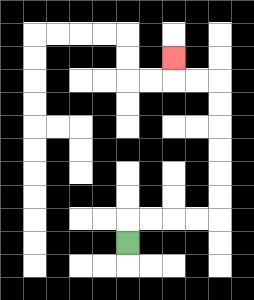{'start': '[5, 10]', 'end': '[7, 2]', 'path_directions': 'U,R,R,R,R,U,U,U,U,U,U,L,L,U', 'path_coordinates': '[[5, 10], [5, 9], [6, 9], [7, 9], [8, 9], [9, 9], [9, 8], [9, 7], [9, 6], [9, 5], [9, 4], [9, 3], [8, 3], [7, 3], [7, 2]]'}